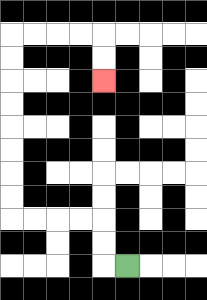{'start': '[5, 11]', 'end': '[4, 3]', 'path_directions': 'L,U,U,L,L,L,L,U,U,U,U,U,U,U,U,R,R,R,R,D,D', 'path_coordinates': '[[5, 11], [4, 11], [4, 10], [4, 9], [3, 9], [2, 9], [1, 9], [0, 9], [0, 8], [0, 7], [0, 6], [0, 5], [0, 4], [0, 3], [0, 2], [0, 1], [1, 1], [2, 1], [3, 1], [4, 1], [4, 2], [4, 3]]'}